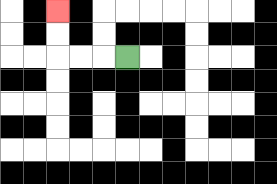{'start': '[5, 2]', 'end': '[2, 0]', 'path_directions': 'L,L,L,U,U', 'path_coordinates': '[[5, 2], [4, 2], [3, 2], [2, 2], [2, 1], [2, 0]]'}